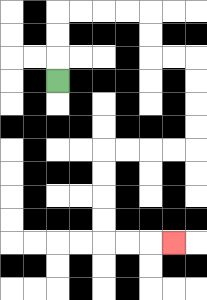{'start': '[2, 3]', 'end': '[7, 10]', 'path_directions': 'U,U,U,R,R,R,R,D,D,R,R,D,D,D,D,L,L,L,L,D,D,D,D,R,R,R', 'path_coordinates': '[[2, 3], [2, 2], [2, 1], [2, 0], [3, 0], [4, 0], [5, 0], [6, 0], [6, 1], [6, 2], [7, 2], [8, 2], [8, 3], [8, 4], [8, 5], [8, 6], [7, 6], [6, 6], [5, 6], [4, 6], [4, 7], [4, 8], [4, 9], [4, 10], [5, 10], [6, 10], [7, 10]]'}